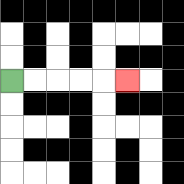{'start': '[0, 3]', 'end': '[5, 3]', 'path_directions': 'R,R,R,R,R', 'path_coordinates': '[[0, 3], [1, 3], [2, 3], [3, 3], [4, 3], [5, 3]]'}